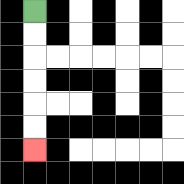{'start': '[1, 0]', 'end': '[1, 6]', 'path_directions': 'D,D,D,D,D,D', 'path_coordinates': '[[1, 0], [1, 1], [1, 2], [1, 3], [1, 4], [1, 5], [1, 6]]'}